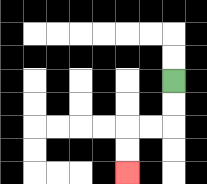{'start': '[7, 3]', 'end': '[5, 7]', 'path_directions': 'D,D,L,L,D,D', 'path_coordinates': '[[7, 3], [7, 4], [7, 5], [6, 5], [5, 5], [5, 6], [5, 7]]'}